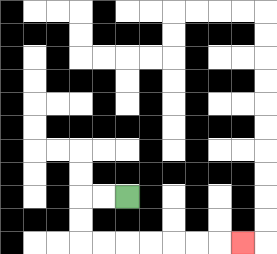{'start': '[5, 8]', 'end': '[10, 10]', 'path_directions': 'L,L,D,D,R,R,R,R,R,R,R', 'path_coordinates': '[[5, 8], [4, 8], [3, 8], [3, 9], [3, 10], [4, 10], [5, 10], [6, 10], [7, 10], [8, 10], [9, 10], [10, 10]]'}